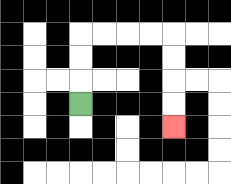{'start': '[3, 4]', 'end': '[7, 5]', 'path_directions': 'U,U,U,R,R,R,R,D,D,D,D', 'path_coordinates': '[[3, 4], [3, 3], [3, 2], [3, 1], [4, 1], [5, 1], [6, 1], [7, 1], [7, 2], [7, 3], [7, 4], [7, 5]]'}